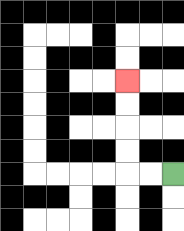{'start': '[7, 7]', 'end': '[5, 3]', 'path_directions': 'L,L,U,U,U,U', 'path_coordinates': '[[7, 7], [6, 7], [5, 7], [5, 6], [5, 5], [5, 4], [5, 3]]'}